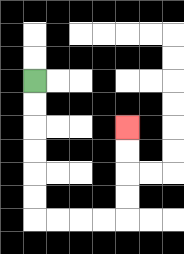{'start': '[1, 3]', 'end': '[5, 5]', 'path_directions': 'D,D,D,D,D,D,R,R,R,R,U,U,U,U', 'path_coordinates': '[[1, 3], [1, 4], [1, 5], [1, 6], [1, 7], [1, 8], [1, 9], [2, 9], [3, 9], [4, 9], [5, 9], [5, 8], [5, 7], [5, 6], [5, 5]]'}